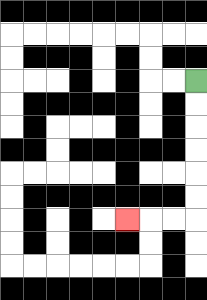{'start': '[8, 3]', 'end': '[5, 9]', 'path_directions': 'D,D,D,D,D,D,L,L,L', 'path_coordinates': '[[8, 3], [8, 4], [8, 5], [8, 6], [8, 7], [8, 8], [8, 9], [7, 9], [6, 9], [5, 9]]'}